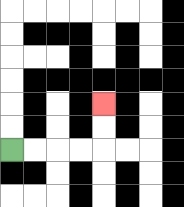{'start': '[0, 6]', 'end': '[4, 4]', 'path_directions': 'R,R,R,R,U,U', 'path_coordinates': '[[0, 6], [1, 6], [2, 6], [3, 6], [4, 6], [4, 5], [4, 4]]'}